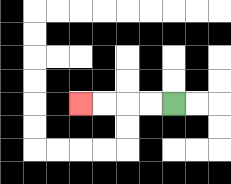{'start': '[7, 4]', 'end': '[3, 4]', 'path_directions': 'L,L,L,L', 'path_coordinates': '[[7, 4], [6, 4], [5, 4], [4, 4], [3, 4]]'}